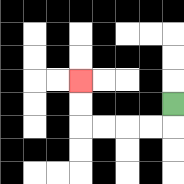{'start': '[7, 4]', 'end': '[3, 3]', 'path_directions': 'D,L,L,L,L,U,U', 'path_coordinates': '[[7, 4], [7, 5], [6, 5], [5, 5], [4, 5], [3, 5], [3, 4], [3, 3]]'}